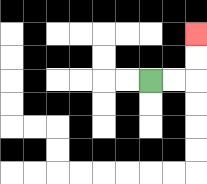{'start': '[6, 3]', 'end': '[8, 1]', 'path_directions': 'R,R,U,U', 'path_coordinates': '[[6, 3], [7, 3], [8, 3], [8, 2], [8, 1]]'}